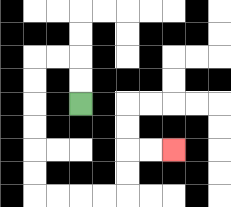{'start': '[3, 4]', 'end': '[7, 6]', 'path_directions': 'U,U,L,L,D,D,D,D,D,D,R,R,R,R,U,U,R,R', 'path_coordinates': '[[3, 4], [3, 3], [3, 2], [2, 2], [1, 2], [1, 3], [1, 4], [1, 5], [1, 6], [1, 7], [1, 8], [2, 8], [3, 8], [4, 8], [5, 8], [5, 7], [5, 6], [6, 6], [7, 6]]'}